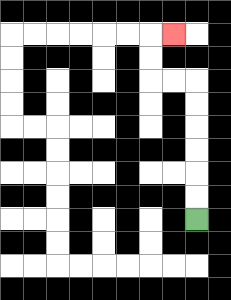{'start': '[8, 9]', 'end': '[7, 1]', 'path_directions': 'U,U,U,U,U,U,L,L,U,U,R', 'path_coordinates': '[[8, 9], [8, 8], [8, 7], [8, 6], [8, 5], [8, 4], [8, 3], [7, 3], [6, 3], [6, 2], [6, 1], [7, 1]]'}